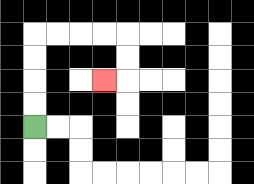{'start': '[1, 5]', 'end': '[4, 3]', 'path_directions': 'U,U,U,U,R,R,R,R,D,D,L', 'path_coordinates': '[[1, 5], [1, 4], [1, 3], [1, 2], [1, 1], [2, 1], [3, 1], [4, 1], [5, 1], [5, 2], [5, 3], [4, 3]]'}